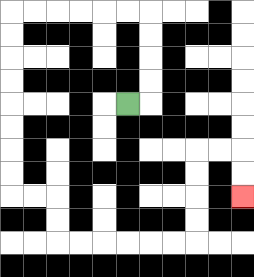{'start': '[5, 4]', 'end': '[10, 8]', 'path_directions': 'R,U,U,U,U,L,L,L,L,L,L,D,D,D,D,D,D,D,D,R,R,D,D,R,R,R,R,R,R,U,U,U,U,R,R,D,D', 'path_coordinates': '[[5, 4], [6, 4], [6, 3], [6, 2], [6, 1], [6, 0], [5, 0], [4, 0], [3, 0], [2, 0], [1, 0], [0, 0], [0, 1], [0, 2], [0, 3], [0, 4], [0, 5], [0, 6], [0, 7], [0, 8], [1, 8], [2, 8], [2, 9], [2, 10], [3, 10], [4, 10], [5, 10], [6, 10], [7, 10], [8, 10], [8, 9], [8, 8], [8, 7], [8, 6], [9, 6], [10, 6], [10, 7], [10, 8]]'}